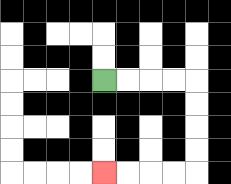{'start': '[4, 3]', 'end': '[4, 7]', 'path_directions': 'R,R,R,R,D,D,D,D,L,L,L,L', 'path_coordinates': '[[4, 3], [5, 3], [6, 3], [7, 3], [8, 3], [8, 4], [8, 5], [8, 6], [8, 7], [7, 7], [6, 7], [5, 7], [4, 7]]'}